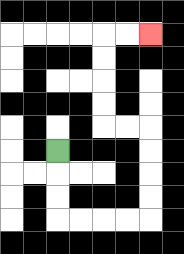{'start': '[2, 6]', 'end': '[6, 1]', 'path_directions': 'D,D,D,R,R,R,R,U,U,U,U,L,L,U,U,U,U,R,R', 'path_coordinates': '[[2, 6], [2, 7], [2, 8], [2, 9], [3, 9], [4, 9], [5, 9], [6, 9], [6, 8], [6, 7], [6, 6], [6, 5], [5, 5], [4, 5], [4, 4], [4, 3], [4, 2], [4, 1], [5, 1], [6, 1]]'}